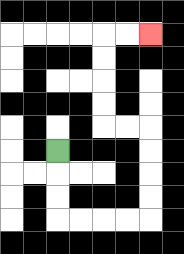{'start': '[2, 6]', 'end': '[6, 1]', 'path_directions': 'D,D,D,R,R,R,R,U,U,U,U,L,L,U,U,U,U,R,R', 'path_coordinates': '[[2, 6], [2, 7], [2, 8], [2, 9], [3, 9], [4, 9], [5, 9], [6, 9], [6, 8], [6, 7], [6, 6], [6, 5], [5, 5], [4, 5], [4, 4], [4, 3], [4, 2], [4, 1], [5, 1], [6, 1]]'}